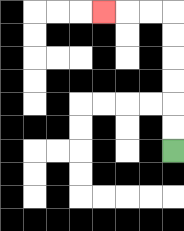{'start': '[7, 6]', 'end': '[4, 0]', 'path_directions': 'U,U,U,U,U,U,L,L,L', 'path_coordinates': '[[7, 6], [7, 5], [7, 4], [7, 3], [7, 2], [7, 1], [7, 0], [6, 0], [5, 0], [4, 0]]'}